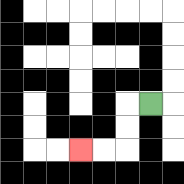{'start': '[6, 4]', 'end': '[3, 6]', 'path_directions': 'L,D,D,L,L', 'path_coordinates': '[[6, 4], [5, 4], [5, 5], [5, 6], [4, 6], [3, 6]]'}